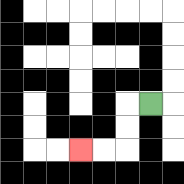{'start': '[6, 4]', 'end': '[3, 6]', 'path_directions': 'L,D,D,L,L', 'path_coordinates': '[[6, 4], [5, 4], [5, 5], [5, 6], [4, 6], [3, 6]]'}